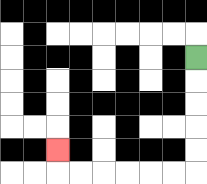{'start': '[8, 2]', 'end': '[2, 6]', 'path_directions': 'D,D,D,D,D,L,L,L,L,L,L,U', 'path_coordinates': '[[8, 2], [8, 3], [8, 4], [8, 5], [8, 6], [8, 7], [7, 7], [6, 7], [5, 7], [4, 7], [3, 7], [2, 7], [2, 6]]'}